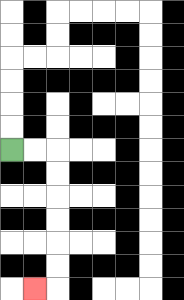{'start': '[0, 6]', 'end': '[1, 12]', 'path_directions': 'R,R,D,D,D,D,D,D,L', 'path_coordinates': '[[0, 6], [1, 6], [2, 6], [2, 7], [2, 8], [2, 9], [2, 10], [2, 11], [2, 12], [1, 12]]'}